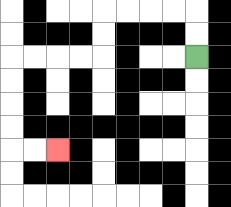{'start': '[8, 2]', 'end': '[2, 6]', 'path_directions': 'U,U,L,L,L,L,D,D,L,L,L,L,D,D,D,D,R,R', 'path_coordinates': '[[8, 2], [8, 1], [8, 0], [7, 0], [6, 0], [5, 0], [4, 0], [4, 1], [4, 2], [3, 2], [2, 2], [1, 2], [0, 2], [0, 3], [0, 4], [0, 5], [0, 6], [1, 6], [2, 6]]'}